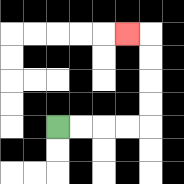{'start': '[2, 5]', 'end': '[5, 1]', 'path_directions': 'R,R,R,R,U,U,U,U,L', 'path_coordinates': '[[2, 5], [3, 5], [4, 5], [5, 5], [6, 5], [6, 4], [6, 3], [6, 2], [6, 1], [5, 1]]'}